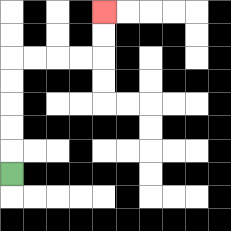{'start': '[0, 7]', 'end': '[4, 0]', 'path_directions': 'U,U,U,U,U,R,R,R,R,U,U', 'path_coordinates': '[[0, 7], [0, 6], [0, 5], [0, 4], [0, 3], [0, 2], [1, 2], [2, 2], [3, 2], [4, 2], [4, 1], [4, 0]]'}